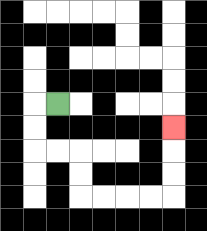{'start': '[2, 4]', 'end': '[7, 5]', 'path_directions': 'L,D,D,R,R,D,D,R,R,R,R,U,U,U', 'path_coordinates': '[[2, 4], [1, 4], [1, 5], [1, 6], [2, 6], [3, 6], [3, 7], [3, 8], [4, 8], [5, 8], [6, 8], [7, 8], [7, 7], [7, 6], [7, 5]]'}